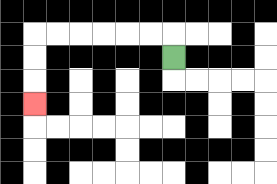{'start': '[7, 2]', 'end': '[1, 4]', 'path_directions': 'U,L,L,L,L,L,L,D,D,D', 'path_coordinates': '[[7, 2], [7, 1], [6, 1], [5, 1], [4, 1], [3, 1], [2, 1], [1, 1], [1, 2], [1, 3], [1, 4]]'}